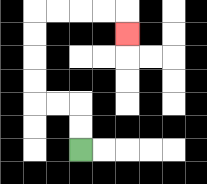{'start': '[3, 6]', 'end': '[5, 1]', 'path_directions': 'U,U,L,L,U,U,U,U,R,R,R,R,D', 'path_coordinates': '[[3, 6], [3, 5], [3, 4], [2, 4], [1, 4], [1, 3], [1, 2], [1, 1], [1, 0], [2, 0], [3, 0], [4, 0], [5, 0], [5, 1]]'}